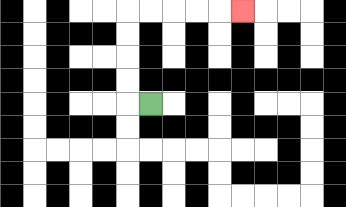{'start': '[6, 4]', 'end': '[10, 0]', 'path_directions': 'L,U,U,U,U,R,R,R,R,R', 'path_coordinates': '[[6, 4], [5, 4], [5, 3], [5, 2], [5, 1], [5, 0], [6, 0], [7, 0], [8, 0], [9, 0], [10, 0]]'}